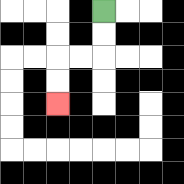{'start': '[4, 0]', 'end': '[2, 4]', 'path_directions': 'D,D,L,L,D,D', 'path_coordinates': '[[4, 0], [4, 1], [4, 2], [3, 2], [2, 2], [2, 3], [2, 4]]'}